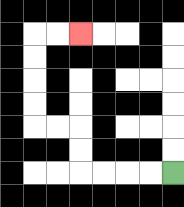{'start': '[7, 7]', 'end': '[3, 1]', 'path_directions': 'L,L,L,L,U,U,L,L,U,U,U,U,R,R', 'path_coordinates': '[[7, 7], [6, 7], [5, 7], [4, 7], [3, 7], [3, 6], [3, 5], [2, 5], [1, 5], [1, 4], [1, 3], [1, 2], [1, 1], [2, 1], [3, 1]]'}